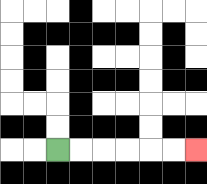{'start': '[2, 6]', 'end': '[8, 6]', 'path_directions': 'R,R,R,R,R,R', 'path_coordinates': '[[2, 6], [3, 6], [4, 6], [5, 6], [6, 6], [7, 6], [8, 6]]'}